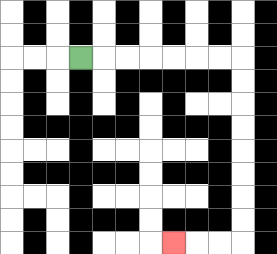{'start': '[3, 2]', 'end': '[7, 10]', 'path_directions': 'R,R,R,R,R,R,R,D,D,D,D,D,D,D,D,L,L,L', 'path_coordinates': '[[3, 2], [4, 2], [5, 2], [6, 2], [7, 2], [8, 2], [9, 2], [10, 2], [10, 3], [10, 4], [10, 5], [10, 6], [10, 7], [10, 8], [10, 9], [10, 10], [9, 10], [8, 10], [7, 10]]'}